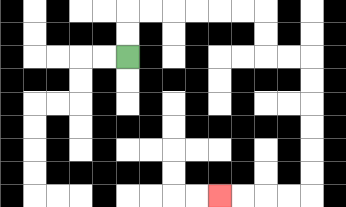{'start': '[5, 2]', 'end': '[9, 8]', 'path_directions': 'U,U,R,R,R,R,R,R,D,D,R,R,D,D,D,D,D,D,L,L,L,L', 'path_coordinates': '[[5, 2], [5, 1], [5, 0], [6, 0], [7, 0], [8, 0], [9, 0], [10, 0], [11, 0], [11, 1], [11, 2], [12, 2], [13, 2], [13, 3], [13, 4], [13, 5], [13, 6], [13, 7], [13, 8], [12, 8], [11, 8], [10, 8], [9, 8]]'}